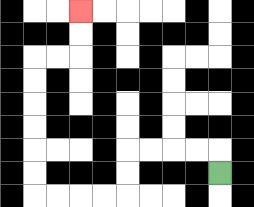{'start': '[9, 7]', 'end': '[3, 0]', 'path_directions': 'U,L,L,L,L,D,D,L,L,L,L,U,U,U,U,U,U,R,R,U,U', 'path_coordinates': '[[9, 7], [9, 6], [8, 6], [7, 6], [6, 6], [5, 6], [5, 7], [5, 8], [4, 8], [3, 8], [2, 8], [1, 8], [1, 7], [1, 6], [1, 5], [1, 4], [1, 3], [1, 2], [2, 2], [3, 2], [3, 1], [3, 0]]'}